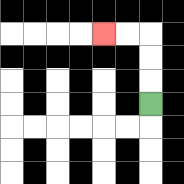{'start': '[6, 4]', 'end': '[4, 1]', 'path_directions': 'U,U,U,L,L', 'path_coordinates': '[[6, 4], [6, 3], [6, 2], [6, 1], [5, 1], [4, 1]]'}